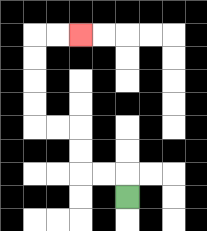{'start': '[5, 8]', 'end': '[3, 1]', 'path_directions': 'U,L,L,U,U,L,L,U,U,U,U,R,R', 'path_coordinates': '[[5, 8], [5, 7], [4, 7], [3, 7], [3, 6], [3, 5], [2, 5], [1, 5], [1, 4], [1, 3], [1, 2], [1, 1], [2, 1], [3, 1]]'}